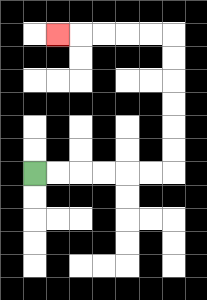{'start': '[1, 7]', 'end': '[2, 1]', 'path_directions': 'R,R,R,R,R,R,U,U,U,U,U,U,L,L,L,L,L', 'path_coordinates': '[[1, 7], [2, 7], [3, 7], [4, 7], [5, 7], [6, 7], [7, 7], [7, 6], [7, 5], [7, 4], [7, 3], [7, 2], [7, 1], [6, 1], [5, 1], [4, 1], [3, 1], [2, 1]]'}